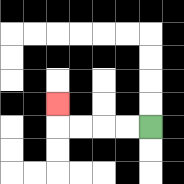{'start': '[6, 5]', 'end': '[2, 4]', 'path_directions': 'L,L,L,L,U', 'path_coordinates': '[[6, 5], [5, 5], [4, 5], [3, 5], [2, 5], [2, 4]]'}